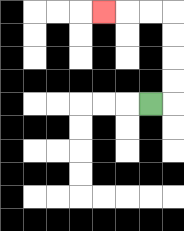{'start': '[6, 4]', 'end': '[4, 0]', 'path_directions': 'R,U,U,U,U,L,L,L', 'path_coordinates': '[[6, 4], [7, 4], [7, 3], [7, 2], [7, 1], [7, 0], [6, 0], [5, 0], [4, 0]]'}